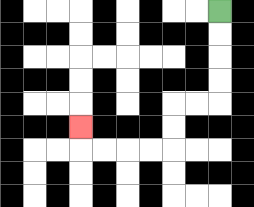{'start': '[9, 0]', 'end': '[3, 5]', 'path_directions': 'D,D,D,D,L,L,D,D,L,L,L,L,U', 'path_coordinates': '[[9, 0], [9, 1], [9, 2], [9, 3], [9, 4], [8, 4], [7, 4], [7, 5], [7, 6], [6, 6], [5, 6], [4, 6], [3, 6], [3, 5]]'}